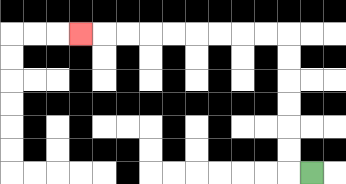{'start': '[13, 7]', 'end': '[3, 1]', 'path_directions': 'L,U,U,U,U,U,U,L,L,L,L,L,L,L,L,L', 'path_coordinates': '[[13, 7], [12, 7], [12, 6], [12, 5], [12, 4], [12, 3], [12, 2], [12, 1], [11, 1], [10, 1], [9, 1], [8, 1], [7, 1], [6, 1], [5, 1], [4, 1], [3, 1]]'}